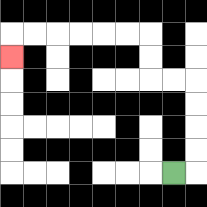{'start': '[7, 7]', 'end': '[0, 2]', 'path_directions': 'R,U,U,U,U,L,L,U,U,L,L,L,L,L,L,D', 'path_coordinates': '[[7, 7], [8, 7], [8, 6], [8, 5], [8, 4], [8, 3], [7, 3], [6, 3], [6, 2], [6, 1], [5, 1], [4, 1], [3, 1], [2, 1], [1, 1], [0, 1], [0, 2]]'}